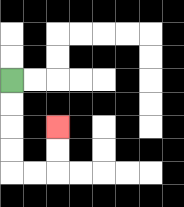{'start': '[0, 3]', 'end': '[2, 5]', 'path_directions': 'D,D,D,D,R,R,U,U', 'path_coordinates': '[[0, 3], [0, 4], [0, 5], [0, 6], [0, 7], [1, 7], [2, 7], [2, 6], [2, 5]]'}